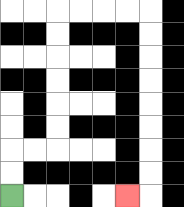{'start': '[0, 8]', 'end': '[5, 8]', 'path_directions': 'U,U,R,R,U,U,U,U,U,U,R,R,R,R,D,D,D,D,D,D,D,D,L', 'path_coordinates': '[[0, 8], [0, 7], [0, 6], [1, 6], [2, 6], [2, 5], [2, 4], [2, 3], [2, 2], [2, 1], [2, 0], [3, 0], [4, 0], [5, 0], [6, 0], [6, 1], [6, 2], [6, 3], [6, 4], [6, 5], [6, 6], [6, 7], [6, 8], [5, 8]]'}